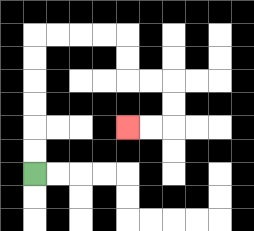{'start': '[1, 7]', 'end': '[5, 5]', 'path_directions': 'U,U,U,U,U,U,R,R,R,R,D,D,R,R,D,D,L,L', 'path_coordinates': '[[1, 7], [1, 6], [1, 5], [1, 4], [1, 3], [1, 2], [1, 1], [2, 1], [3, 1], [4, 1], [5, 1], [5, 2], [5, 3], [6, 3], [7, 3], [7, 4], [7, 5], [6, 5], [5, 5]]'}